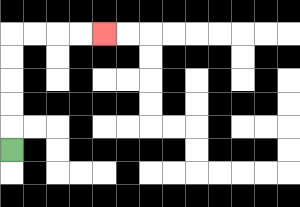{'start': '[0, 6]', 'end': '[4, 1]', 'path_directions': 'U,U,U,U,U,R,R,R,R', 'path_coordinates': '[[0, 6], [0, 5], [0, 4], [0, 3], [0, 2], [0, 1], [1, 1], [2, 1], [3, 1], [4, 1]]'}